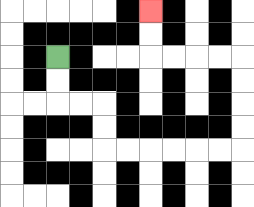{'start': '[2, 2]', 'end': '[6, 0]', 'path_directions': 'D,D,R,R,D,D,R,R,R,R,R,R,U,U,U,U,L,L,L,L,U,U', 'path_coordinates': '[[2, 2], [2, 3], [2, 4], [3, 4], [4, 4], [4, 5], [4, 6], [5, 6], [6, 6], [7, 6], [8, 6], [9, 6], [10, 6], [10, 5], [10, 4], [10, 3], [10, 2], [9, 2], [8, 2], [7, 2], [6, 2], [6, 1], [6, 0]]'}